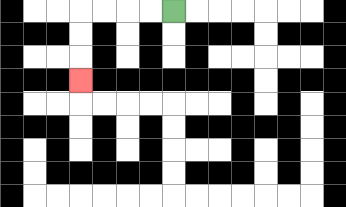{'start': '[7, 0]', 'end': '[3, 3]', 'path_directions': 'L,L,L,L,D,D,D', 'path_coordinates': '[[7, 0], [6, 0], [5, 0], [4, 0], [3, 0], [3, 1], [3, 2], [3, 3]]'}